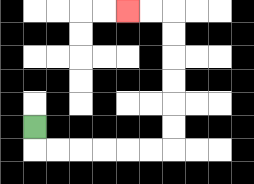{'start': '[1, 5]', 'end': '[5, 0]', 'path_directions': 'D,R,R,R,R,R,R,U,U,U,U,U,U,L,L', 'path_coordinates': '[[1, 5], [1, 6], [2, 6], [3, 6], [4, 6], [5, 6], [6, 6], [7, 6], [7, 5], [7, 4], [7, 3], [7, 2], [7, 1], [7, 0], [6, 0], [5, 0]]'}